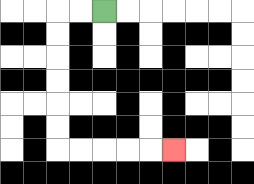{'start': '[4, 0]', 'end': '[7, 6]', 'path_directions': 'L,L,D,D,D,D,D,D,R,R,R,R,R', 'path_coordinates': '[[4, 0], [3, 0], [2, 0], [2, 1], [2, 2], [2, 3], [2, 4], [2, 5], [2, 6], [3, 6], [4, 6], [5, 6], [6, 6], [7, 6]]'}